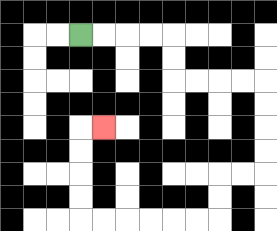{'start': '[3, 1]', 'end': '[4, 5]', 'path_directions': 'R,R,R,R,D,D,R,R,R,R,D,D,D,D,L,L,D,D,L,L,L,L,L,L,U,U,U,U,R', 'path_coordinates': '[[3, 1], [4, 1], [5, 1], [6, 1], [7, 1], [7, 2], [7, 3], [8, 3], [9, 3], [10, 3], [11, 3], [11, 4], [11, 5], [11, 6], [11, 7], [10, 7], [9, 7], [9, 8], [9, 9], [8, 9], [7, 9], [6, 9], [5, 9], [4, 9], [3, 9], [3, 8], [3, 7], [3, 6], [3, 5], [4, 5]]'}